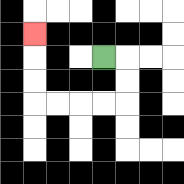{'start': '[4, 2]', 'end': '[1, 1]', 'path_directions': 'R,D,D,L,L,L,L,U,U,U', 'path_coordinates': '[[4, 2], [5, 2], [5, 3], [5, 4], [4, 4], [3, 4], [2, 4], [1, 4], [1, 3], [1, 2], [1, 1]]'}